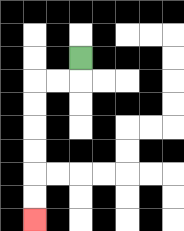{'start': '[3, 2]', 'end': '[1, 9]', 'path_directions': 'D,L,L,D,D,D,D,D,D', 'path_coordinates': '[[3, 2], [3, 3], [2, 3], [1, 3], [1, 4], [1, 5], [1, 6], [1, 7], [1, 8], [1, 9]]'}